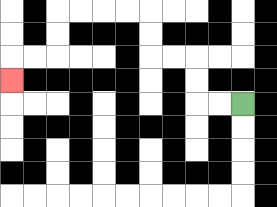{'start': '[10, 4]', 'end': '[0, 3]', 'path_directions': 'L,L,U,U,L,L,U,U,L,L,L,L,D,D,L,L,D', 'path_coordinates': '[[10, 4], [9, 4], [8, 4], [8, 3], [8, 2], [7, 2], [6, 2], [6, 1], [6, 0], [5, 0], [4, 0], [3, 0], [2, 0], [2, 1], [2, 2], [1, 2], [0, 2], [0, 3]]'}